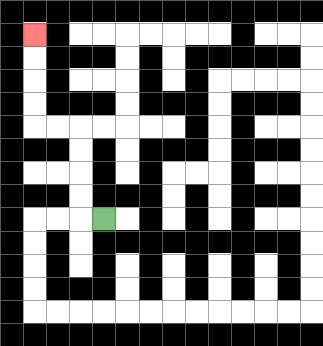{'start': '[4, 9]', 'end': '[1, 1]', 'path_directions': 'L,U,U,U,U,L,L,U,U,U,U', 'path_coordinates': '[[4, 9], [3, 9], [3, 8], [3, 7], [3, 6], [3, 5], [2, 5], [1, 5], [1, 4], [1, 3], [1, 2], [1, 1]]'}